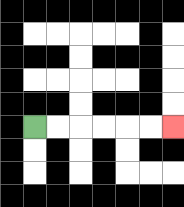{'start': '[1, 5]', 'end': '[7, 5]', 'path_directions': 'R,R,R,R,R,R', 'path_coordinates': '[[1, 5], [2, 5], [3, 5], [4, 5], [5, 5], [6, 5], [7, 5]]'}